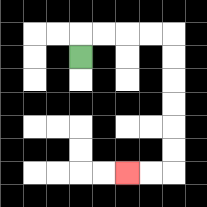{'start': '[3, 2]', 'end': '[5, 7]', 'path_directions': 'U,R,R,R,R,D,D,D,D,D,D,L,L', 'path_coordinates': '[[3, 2], [3, 1], [4, 1], [5, 1], [6, 1], [7, 1], [7, 2], [7, 3], [7, 4], [7, 5], [7, 6], [7, 7], [6, 7], [5, 7]]'}